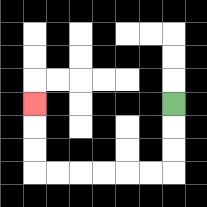{'start': '[7, 4]', 'end': '[1, 4]', 'path_directions': 'D,D,D,L,L,L,L,L,L,U,U,U', 'path_coordinates': '[[7, 4], [7, 5], [7, 6], [7, 7], [6, 7], [5, 7], [4, 7], [3, 7], [2, 7], [1, 7], [1, 6], [1, 5], [1, 4]]'}